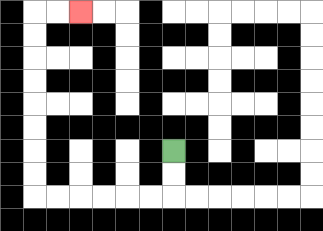{'start': '[7, 6]', 'end': '[3, 0]', 'path_directions': 'D,D,L,L,L,L,L,L,U,U,U,U,U,U,U,U,R,R', 'path_coordinates': '[[7, 6], [7, 7], [7, 8], [6, 8], [5, 8], [4, 8], [3, 8], [2, 8], [1, 8], [1, 7], [1, 6], [1, 5], [1, 4], [1, 3], [1, 2], [1, 1], [1, 0], [2, 0], [3, 0]]'}